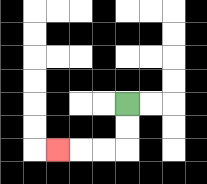{'start': '[5, 4]', 'end': '[2, 6]', 'path_directions': 'D,D,L,L,L', 'path_coordinates': '[[5, 4], [5, 5], [5, 6], [4, 6], [3, 6], [2, 6]]'}